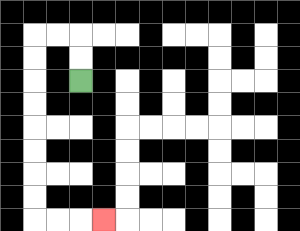{'start': '[3, 3]', 'end': '[4, 9]', 'path_directions': 'U,U,L,L,D,D,D,D,D,D,D,D,R,R,R', 'path_coordinates': '[[3, 3], [3, 2], [3, 1], [2, 1], [1, 1], [1, 2], [1, 3], [1, 4], [1, 5], [1, 6], [1, 7], [1, 8], [1, 9], [2, 9], [3, 9], [4, 9]]'}